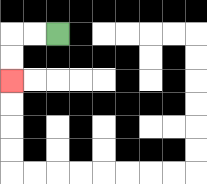{'start': '[2, 1]', 'end': '[0, 3]', 'path_directions': 'L,L,D,D', 'path_coordinates': '[[2, 1], [1, 1], [0, 1], [0, 2], [0, 3]]'}